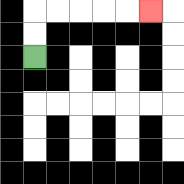{'start': '[1, 2]', 'end': '[6, 0]', 'path_directions': 'U,U,R,R,R,R,R', 'path_coordinates': '[[1, 2], [1, 1], [1, 0], [2, 0], [3, 0], [4, 0], [5, 0], [6, 0]]'}